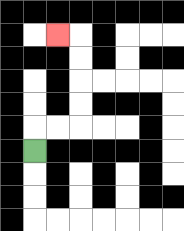{'start': '[1, 6]', 'end': '[2, 1]', 'path_directions': 'U,R,R,U,U,U,U,L', 'path_coordinates': '[[1, 6], [1, 5], [2, 5], [3, 5], [3, 4], [3, 3], [3, 2], [3, 1], [2, 1]]'}